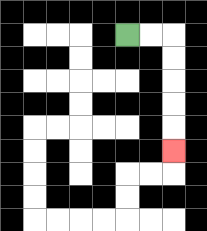{'start': '[5, 1]', 'end': '[7, 6]', 'path_directions': 'R,R,D,D,D,D,D', 'path_coordinates': '[[5, 1], [6, 1], [7, 1], [7, 2], [7, 3], [7, 4], [7, 5], [7, 6]]'}